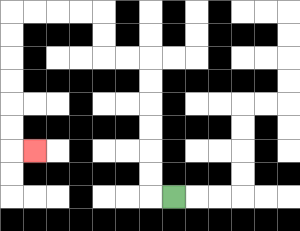{'start': '[7, 8]', 'end': '[1, 6]', 'path_directions': 'L,U,U,U,U,U,U,L,L,U,U,L,L,L,L,D,D,D,D,D,D,R', 'path_coordinates': '[[7, 8], [6, 8], [6, 7], [6, 6], [6, 5], [6, 4], [6, 3], [6, 2], [5, 2], [4, 2], [4, 1], [4, 0], [3, 0], [2, 0], [1, 0], [0, 0], [0, 1], [0, 2], [0, 3], [0, 4], [0, 5], [0, 6], [1, 6]]'}